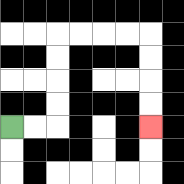{'start': '[0, 5]', 'end': '[6, 5]', 'path_directions': 'R,R,U,U,U,U,R,R,R,R,D,D,D,D', 'path_coordinates': '[[0, 5], [1, 5], [2, 5], [2, 4], [2, 3], [2, 2], [2, 1], [3, 1], [4, 1], [5, 1], [6, 1], [6, 2], [6, 3], [6, 4], [6, 5]]'}